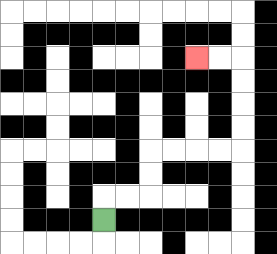{'start': '[4, 9]', 'end': '[8, 2]', 'path_directions': 'U,R,R,U,U,R,R,R,R,U,U,U,U,L,L', 'path_coordinates': '[[4, 9], [4, 8], [5, 8], [6, 8], [6, 7], [6, 6], [7, 6], [8, 6], [9, 6], [10, 6], [10, 5], [10, 4], [10, 3], [10, 2], [9, 2], [8, 2]]'}